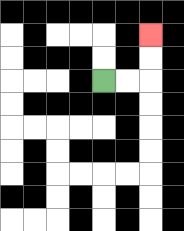{'start': '[4, 3]', 'end': '[6, 1]', 'path_directions': 'R,R,U,U', 'path_coordinates': '[[4, 3], [5, 3], [6, 3], [6, 2], [6, 1]]'}